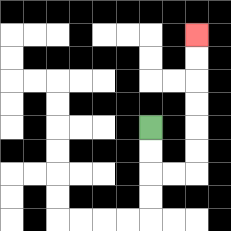{'start': '[6, 5]', 'end': '[8, 1]', 'path_directions': 'D,D,R,R,U,U,U,U,U,U', 'path_coordinates': '[[6, 5], [6, 6], [6, 7], [7, 7], [8, 7], [8, 6], [8, 5], [8, 4], [8, 3], [8, 2], [8, 1]]'}